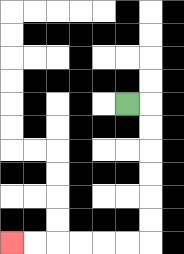{'start': '[5, 4]', 'end': '[0, 10]', 'path_directions': 'R,D,D,D,D,D,D,L,L,L,L,L,L', 'path_coordinates': '[[5, 4], [6, 4], [6, 5], [6, 6], [6, 7], [6, 8], [6, 9], [6, 10], [5, 10], [4, 10], [3, 10], [2, 10], [1, 10], [0, 10]]'}